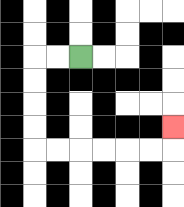{'start': '[3, 2]', 'end': '[7, 5]', 'path_directions': 'L,L,D,D,D,D,R,R,R,R,R,R,U', 'path_coordinates': '[[3, 2], [2, 2], [1, 2], [1, 3], [1, 4], [1, 5], [1, 6], [2, 6], [3, 6], [4, 6], [5, 6], [6, 6], [7, 6], [7, 5]]'}